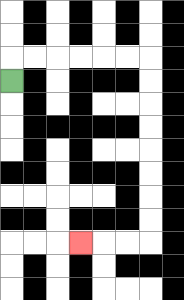{'start': '[0, 3]', 'end': '[3, 10]', 'path_directions': 'U,R,R,R,R,R,R,D,D,D,D,D,D,D,D,L,L,L', 'path_coordinates': '[[0, 3], [0, 2], [1, 2], [2, 2], [3, 2], [4, 2], [5, 2], [6, 2], [6, 3], [6, 4], [6, 5], [6, 6], [6, 7], [6, 8], [6, 9], [6, 10], [5, 10], [4, 10], [3, 10]]'}